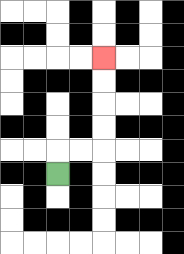{'start': '[2, 7]', 'end': '[4, 2]', 'path_directions': 'U,R,R,U,U,U,U', 'path_coordinates': '[[2, 7], [2, 6], [3, 6], [4, 6], [4, 5], [4, 4], [4, 3], [4, 2]]'}